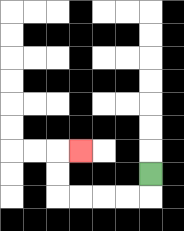{'start': '[6, 7]', 'end': '[3, 6]', 'path_directions': 'D,L,L,L,L,U,U,R', 'path_coordinates': '[[6, 7], [6, 8], [5, 8], [4, 8], [3, 8], [2, 8], [2, 7], [2, 6], [3, 6]]'}